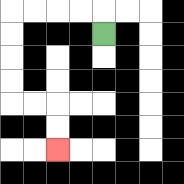{'start': '[4, 1]', 'end': '[2, 6]', 'path_directions': 'U,L,L,L,L,D,D,D,D,R,R,D,D', 'path_coordinates': '[[4, 1], [4, 0], [3, 0], [2, 0], [1, 0], [0, 0], [0, 1], [0, 2], [0, 3], [0, 4], [1, 4], [2, 4], [2, 5], [2, 6]]'}